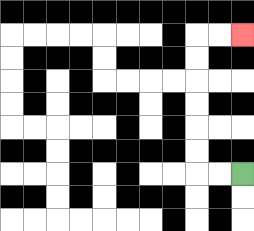{'start': '[10, 7]', 'end': '[10, 1]', 'path_directions': 'L,L,U,U,U,U,U,U,R,R', 'path_coordinates': '[[10, 7], [9, 7], [8, 7], [8, 6], [8, 5], [8, 4], [8, 3], [8, 2], [8, 1], [9, 1], [10, 1]]'}